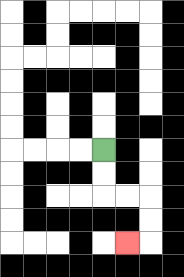{'start': '[4, 6]', 'end': '[5, 10]', 'path_directions': 'D,D,R,R,D,D,L', 'path_coordinates': '[[4, 6], [4, 7], [4, 8], [5, 8], [6, 8], [6, 9], [6, 10], [5, 10]]'}